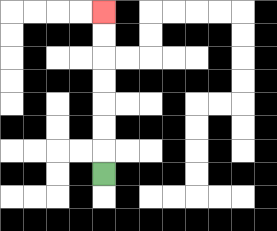{'start': '[4, 7]', 'end': '[4, 0]', 'path_directions': 'U,U,U,U,U,U,U', 'path_coordinates': '[[4, 7], [4, 6], [4, 5], [4, 4], [4, 3], [4, 2], [4, 1], [4, 0]]'}